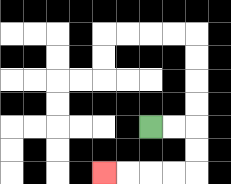{'start': '[6, 5]', 'end': '[4, 7]', 'path_directions': 'R,R,D,D,L,L,L,L', 'path_coordinates': '[[6, 5], [7, 5], [8, 5], [8, 6], [8, 7], [7, 7], [6, 7], [5, 7], [4, 7]]'}